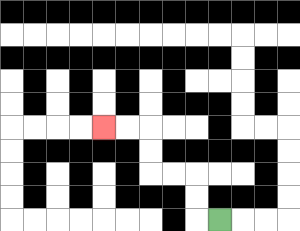{'start': '[9, 9]', 'end': '[4, 5]', 'path_directions': 'L,U,U,L,L,U,U,L,L', 'path_coordinates': '[[9, 9], [8, 9], [8, 8], [8, 7], [7, 7], [6, 7], [6, 6], [6, 5], [5, 5], [4, 5]]'}